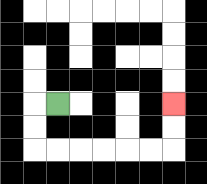{'start': '[2, 4]', 'end': '[7, 4]', 'path_directions': 'L,D,D,R,R,R,R,R,R,U,U', 'path_coordinates': '[[2, 4], [1, 4], [1, 5], [1, 6], [2, 6], [3, 6], [4, 6], [5, 6], [6, 6], [7, 6], [7, 5], [7, 4]]'}